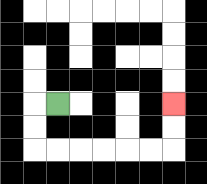{'start': '[2, 4]', 'end': '[7, 4]', 'path_directions': 'L,D,D,R,R,R,R,R,R,U,U', 'path_coordinates': '[[2, 4], [1, 4], [1, 5], [1, 6], [2, 6], [3, 6], [4, 6], [5, 6], [6, 6], [7, 6], [7, 5], [7, 4]]'}